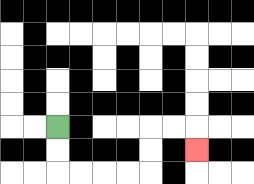{'start': '[2, 5]', 'end': '[8, 6]', 'path_directions': 'D,D,R,R,R,R,U,U,R,R,D', 'path_coordinates': '[[2, 5], [2, 6], [2, 7], [3, 7], [4, 7], [5, 7], [6, 7], [6, 6], [6, 5], [7, 5], [8, 5], [8, 6]]'}